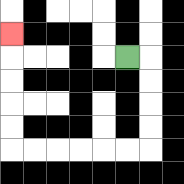{'start': '[5, 2]', 'end': '[0, 1]', 'path_directions': 'R,D,D,D,D,L,L,L,L,L,L,U,U,U,U,U', 'path_coordinates': '[[5, 2], [6, 2], [6, 3], [6, 4], [6, 5], [6, 6], [5, 6], [4, 6], [3, 6], [2, 6], [1, 6], [0, 6], [0, 5], [0, 4], [0, 3], [0, 2], [0, 1]]'}